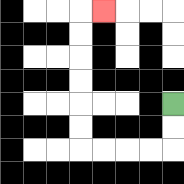{'start': '[7, 4]', 'end': '[4, 0]', 'path_directions': 'D,D,L,L,L,L,U,U,U,U,U,U,R', 'path_coordinates': '[[7, 4], [7, 5], [7, 6], [6, 6], [5, 6], [4, 6], [3, 6], [3, 5], [3, 4], [3, 3], [3, 2], [3, 1], [3, 0], [4, 0]]'}